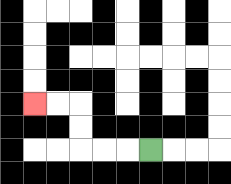{'start': '[6, 6]', 'end': '[1, 4]', 'path_directions': 'L,L,L,U,U,L,L', 'path_coordinates': '[[6, 6], [5, 6], [4, 6], [3, 6], [3, 5], [3, 4], [2, 4], [1, 4]]'}